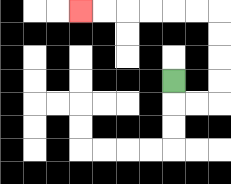{'start': '[7, 3]', 'end': '[3, 0]', 'path_directions': 'D,R,R,U,U,U,U,L,L,L,L,L,L', 'path_coordinates': '[[7, 3], [7, 4], [8, 4], [9, 4], [9, 3], [9, 2], [9, 1], [9, 0], [8, 0], [7, 0], [6, 0], [5, 0], [4, 0], [3, 0]]'}